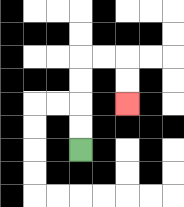{'start': '[3, 6]', 'end': '[5, 4]', 'path_directions': 'U,U,U,U,R,R,D,D', 'path_coordinates': '[[3, 6], [3, 5], [3, 4], [3, 3], [3, 2], [4, 2], [5, 2], [5, 3], [5, 4]]'}